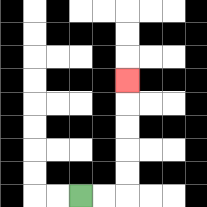{'start': '[3, 8]', 'end': '[5, 3]', 'path_directions': 'R,R,U,U,U,U,U', 'path_coordinates': '[[3, 8], [4, 8], [5, 8], [5, 7], [5, 6], [5, 5], [5, 4], [5, 3]]'}